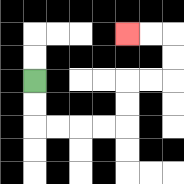{'start': '[1, 3]', 'end': '[5, 1]', 'path_directions': 'D,D,R,R,R,R,U,U,R,R,U,U,L,L', 'path_coordinates': '[[1, 3], [1, 4], [1, 5], [2, 5], [3, 5], [4, 5], [5, 5], [5, 4], [5, 3], [6, 3], [7, 3], [7, 2], [7, 1], [6, 1], [5, 1]]'}